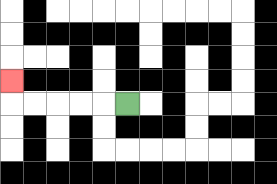{'start': '[5, 4]', 'end': '[0, 3]', 'path_directions': 'L,L,L,L,L,U', 'path_coordinates': '[[5, 4], [4, 4], [3, 4], [2, 4], [1, 4], [0, 4], [0, 3]]'}